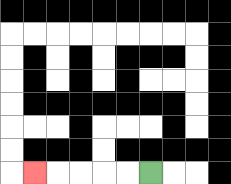{'start': '[6, 7]', 'end': '[1, 7]', 'path_directions': 'L,L,L,L,L', 'path_coordinates': '[[6, 7], [5, 7], [4, 7], [3, 7], [2, 7], [1, 7]]'}